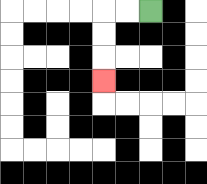{'start': '[6, 0]', 'end': '[4, 3]', 'path_directions': 'L,L,D,D,D', 'path_coordinates': '[[6, 0], [5, 0], [4, 0], [4, 1], [4, 2], [4, 3]]'}